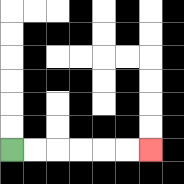{'start': '[0, 6]', 'end': '[6, 6]', 'path_directions': 'R,R,R,R,R,R', 'path_coordinates': '[[0, 6], [1, 6], [2, 6], [3, 6], [4, 6], [5, 6], [6, 6]]'}